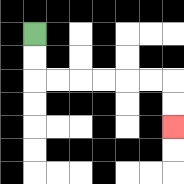{'start': '[1, 1]', 'end': '[7, 5]', 'path_directions': 'D,D,R,R,R,R,R,R,D,D', 'path_coordinates': '[[1, 1], [1, 2], [1, 3], [2, 3], [3, 3], [4, 3], [5, 3], [6, 3], [7, 3], [7, 4], [7, 5]]'}